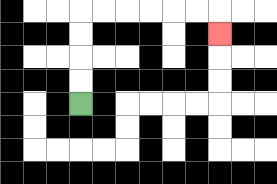{'start': '[3, 4]', 'end': '[9, 1]', 'path_directions': 'U,U,U,U,R,R,R,R,R,R,D', 'path_coordinates': '[[3, 4], [3, 3], [3, 2], [3, 1], [3, 0], [4, 0], [5, 0], [6, 0], [7, 0], [8, 0], [9, 0], [9, 1]]'}